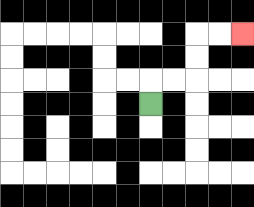{'start': '[6, 4]', 'end': '[10, 1]', 'path_directions': 'U,R,R,U,U,R,R', 'path_coordinates': '[[6, 4], [6, 3], [7, 3], [8, 3], [8, 2], [8, 1], [9, 1], [10, 1]]'}